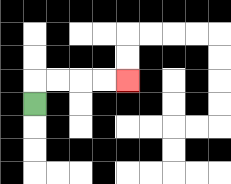{'start': '[1, 4]', 'end': '[5, 3]', 'path_directions': 'U,R,R,R,R', 'path_coordinates': '[[1, 4], [1, 3], [2, 3], [3, 3], [4, 3], [5, 3]]'}